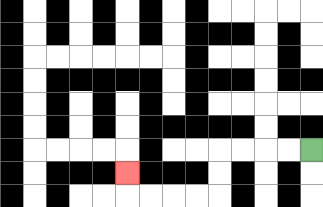{'start': '[13, 6]', 'end': '[5, 7]', 'path_directions': 'L,L,L,L,D,D,L,L,L,L,U', 'path_coordinates': '[[13, 6], [12, 6], [11, 6], [10, 6], [9, 6], [9, 7], [9, 8], [8, 8], [7, 8], [6, 8], [5, 8], [5, 7]]'}